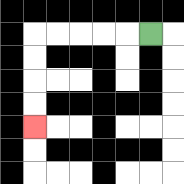{'start': '[6, 1]', 'end': '[1, 5]', 'path_directions': 'L,L,L,L,L,D,D,D,D', 'path_coordinates': '[[6, 1], [5, 1], [4, 1], [3, 1], [2, 1], [1, 1], [1, 2], [1, 3], [1, 4], [1, 5]]'}